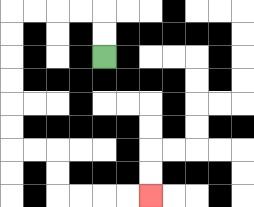{'start': '[4, 2]', 'end': '[6, 8]', 'path_directions': 'U,U,L,L,L,L,D,D,D,D,D,D,R,R,D,D,R,R,R,R', 'path_coordinates': '[[4, 2], [4, 1], [4, 0], [3, 0], [2, 0], [1, 0], [0, 0], [0, 1], [0, 2], [0, 3], [0, 4], [0, 5], [0, 6], [1, 6], [2, 6], [2, 7], [2, 8], [3, 8], [4, 8], [5, 8], [6, 8]]'}